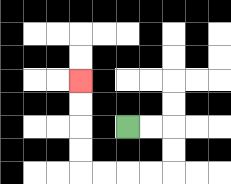{'start': '[5, 5]', 'end': '[3, 3]', 'path_directions': 'R,R,D,D,L,L,L,L,U,U,U,U', 'path_coordinates': '[[5, 5], [6, 5], [7, 5], [7, 6], [7, 7], [6, 7], [5, 7], [4, 7], [3, 7], [3, 6], [3, 5], [3, 4], [3, 3]]'}